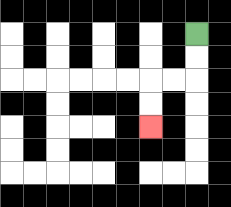{'start': '[8, 1]', 'end': '[6, 5]', 'path_directions': 'D,D,L,L,D,D', 'path_coordinates': '[[8, 1], [8, 2], [8, 3], [7, 3], [6, 3], [6, 4], [6, 5]]'}